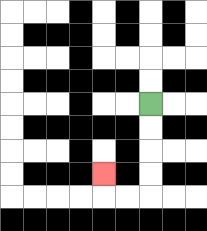{'start': '[6, 4]', 'end': '[4, 7]', 'path_directions': 'D,D,D,D,L,L,U', 'path_coordinates': '[[6, 4], [6, 5], [6, 6], [6, 7], [6, 8], [5, 8], [4, 8], [4, 7]]'}